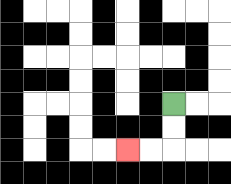{'start': '[7, 4]', 'end': '[5, 6]', 'path_directions': 'D,D,L,L', 'path_coordinates': '[[7, 4], [7, 5], [7, 6], [6, 6], [5, 6]]'}